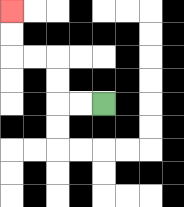{'start': '[4, 4]', 'end': '[0, 0]', 'path_directions': 'L,L,U,U,L,L,U,U', 'path_coordinates': '[[4, 4], [3, 4], [2, 4], [2, 3], [2, 2], [1, 2], [0, 2], [0, 1], [0, 0]]'}